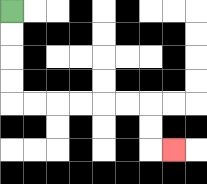{'start': '[0, 0]', 'end': '[7, 6]', 'path_directions': 'D,D,D,D,R,R,R,R,R,R,D,D,R', 'path_coordinates': '[[0, 0], [0, 1], [0, 2], [0, 3], [0, 4], [1, 4], [2, 4], [3, 4], [4, 4], [5, 4], [6, 4], [6, 5], [6, 6], [7, 6]]'}